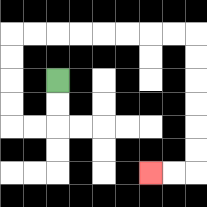{'start': '[2, 3]', 'end': '[6, 7]', 'path_directions': 'D,D,L,L,U,U,U,U,R,R,R,R,R,R,R,R,D,D,D,D,D,D,L,L', 'path_coordinates': '[[2, 3], [2, 4], [2, 5], [1, 5], [0, 5], [0, 4], [0, 3], [0, 2], [0, 1], [1, 1], [2, 1], [3, 1], [4, 1], [5, 1], [6, 1], [7, 1], [8, 1], [8, 2], [8, 3], [8, 4], [8, 5], [8, 6], [8, 7], [7, 7], [6, 7]]'}